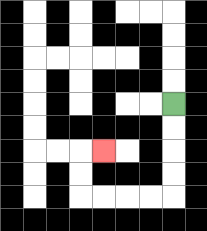{'start': '[7, 4]', 'end': '[4, 6]', 'path_directions': 'D,D,D,D,L,L,L,L,U,U,R', 'path_coordinates': '[[7, 4], [7, 5], [7, 6], [7, 7], [7, 8], [6, 8], [5, 8], [4, 8], [3, 8], [3, 7], [3, 6], [4, 6]]'}